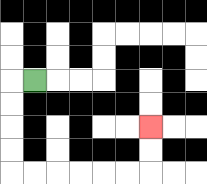{'start': '[1, 3]', 'end': '[6, 5]', 'path_directions': 'L,D,D,D,D,R,R,R,R,R,R,U,U', 'path_coordinates': '[[1, 3], [0, 3], [0, 4], [0, 5], [0, 6], [0, 7], [1, 7], [2, 7], [3, 7], [4, 7], [5, 7], [6, 7], [6, 6], [6, 5]]'}